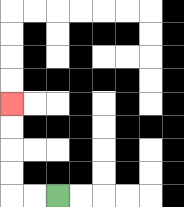{'start': '[2, 8]', 'end': '[0, 4]', 'path_directions': 'L,L,U,U,U,U', 'path_coordinates': '[[2, 8], [1, 8], [0, 8], [0, 7], [0, 6], [0, 5], [0, 4]]'}